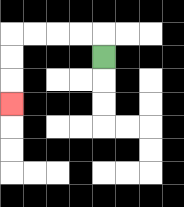{'start': '[4, 2]', 'end': '[0, 4]', 'path_directions': 'U,L,L,L,L,D,D,D', 'path_coordinates': '[[4, 2], [4, 1], [3, 1], [2, 1], [1, 1], [0, 1], [0, 2], [0, 3], [0, 4]]'}